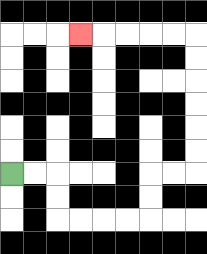{'start': '[0, 7]', 'end': '[3, 1]', 'path_directions': 'R,R,D,D,R,R,R,R,U,U,R,R,U,U,U,U,U,U,L,L,L,L,L', 'path_coordinates': '[[0, 7], [1, 7], [2, 7], [2, 8], [2, 9], [3, 9], [4, 9], [5, 9], [6, 9], [6, 8], [6, 7], [7, 7], [8, 7], [8, 6], [8, 5], [8, 4], [8, 3], [8, 2], [8, 1], [7, 1], [6, 1], [5, 1], [4, 1], [3, 1]]'}